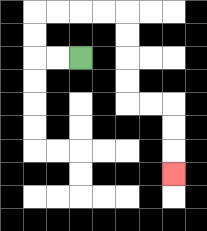{'start': '[3, 2]', 'end': '[7, 7]', 'path_directions': 'L,L,U,U,R,R,R,R,D,D,D,D,R,R,D,D,D', 'path_coordinates': '[[3, 2], [2, 2], [1, 2], [1, 1], [1, 0], [2, 0], [3, 0], [4, 0], [5, 0], [5, 1], [5, 2], [5, 3], [5, 4], [6, 4], [7, 4], [7, 5], [7, 6], [7, 7]]'}